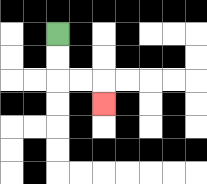{'start': '[2, 1]', 'end': '[4, 4]', 'path_directions': 'D,D,R,R,D', 'path_coordinates': '[[2, 1], [2, 2], [2, 3], [3, 3], [4, 3], [4, 4]]'}